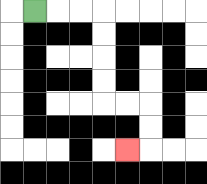{'start': '[1, 0]', 'end': '[5, 6]', 'path_directions': 'R,R,R,D,D,D,D,R,R,D,D,L', 'path_coordinates': '[[1, 0], [2, 0], [3, 0], [4, 0], [4, 1], [4, 2], [4, 3], [4, 4], [5, 4], [6, 4], [6, 5], [6, 6], [5, 6]]'}